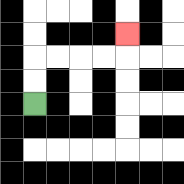{'start': '[1, 4]', 'end': '[5, 1]', 'path_directions': 'U,U,R,R,R,R,U', 'path_coordinates': '[[1, 4], [1, 3], [1, 2], [2, 2], [3, 2], [4, 2], [5, 2], [5, 1]]'}